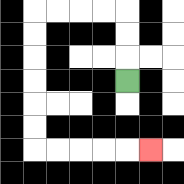{'start': '[5, 3]', 'end': '[6, 6]', 'path_directions': 'U,U,U,L,L,L,L,D,D,D,D,D,D,R,R,R,R,R', 'path_coordinates': '[[5, 3], [5, 2], [5, 1], [5, 0], [4, 0], [3, 0], [2, 0], [1, 0], [1, 1], [1, 2], [1, 3], [1, 4], [1, 5], [1, 6], [2, 6], [3, 6], [4, 6], [5, 6], [6, 6]]'}